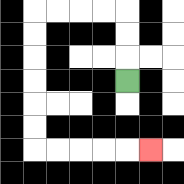{'start': '[5, 3]', 'end': '[6, 6]', 'path_directions': 'U,U,U,L,L,L,L,D,D,D,D,D,D,R,R,R,R,R', 'path_coordinates': '[[5, 3], [5, 2], [5, 1], [5, 0], [4, 0], [3, 0], [2, 0], [1, 0], [1, 1], [1, 2], [1, 3], [1, 4], [1, 5], [1, 6], [2, 6], [3, 6], [4, 6], [5, 6], [6, 6]]'}